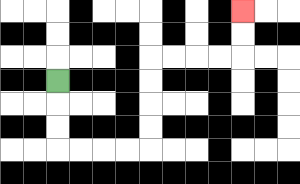{'start': '[2, 3]', 'end': '[10, 0]', 'path_directions': 'D,D,D,R,R,R,R,U,U,U,U,R,R,R,R,U,U', 'path_coordinates': '[[2, 3], [2, 4], [2, 5], [2, 6], [3, 6], [4, 6], [5, 6], [6, 6], [6, 5], [6, 4], [6, 3], [6, 2], [7, 2], [8, 2], [9, 2], [10, 2], [10, 1], [10, 0]]'}